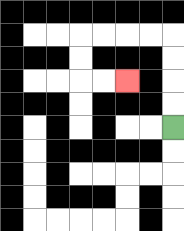{'start': '[7, 5]', 'end': '[5, 3]', 'path_directions': 'U,U,U,U,L,L,L,L,D,D,R,R', 'path_coordinates': '[[7, 5], [7, 4], [7, 3], [7, 2], [7, 1], [6, 1], [5, 1], [4, 1], [3, 1], [3, 2], [3, 3], [4, 3], [5, 3]]'}